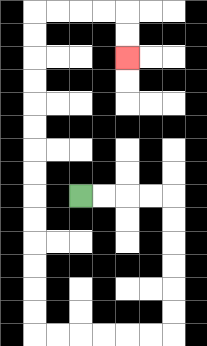{'start': '[3, 8]', 'end': '[5, 2]', 'path_directions': 'R,R,R,R,D,D,D,D,D,D,L,L,L,L,L,L,U,U,U,U,U,U,U,U,U,U,U,U,U,U,R,R,R,R,D,D', 'path_coordinates': '[[3, 8], [4, 8], [5, 8], [6, 8], [7, 8], [7, 9], [7, 10], [7, 11], [7, 12], [7, 13], [7, 14], [6, 14], [5, 14], [4, 14], [3, 14], [2, 14], [1, 14], [1, 13], [1, 12], [1, 11], [1, 10], [1, 9], [1, 8], [1, 7], [1, 6], [1, 5], [1, 4], [1, 3], [1, 2], [1, 1], [1, 0], [2, 0], [3, 0], [4, 0], [5, 0], [5, 1], [5, 2]]'}